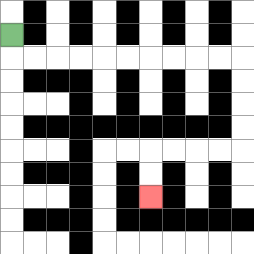{'start': '[0, 1]', 'end': '[6, 8]', 'path_directions': 'D,R,R,R,R,R,R,R,R,R,R,D,D,D,D,L,L,L,L,D,D', 'path_coordinates': '[[0, 1], [0, 2], [1, 2], [2, 2], [3, 2], [4, 2], [5, 2], [6, 2], [7, 2], [8, 2], [9, 2], [10, 2], [10, 3], [10, 4], [10, 5], [10, 6], [9, 6], [8, 6], [7, 6], [6, 6], [6, 7], [6, 8]]'}